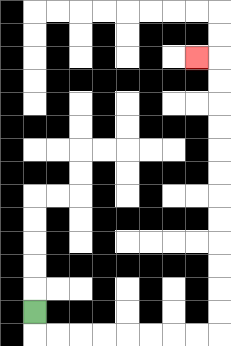{'start': '[1, 13]', 'end': '[8, 2]', 'path_directions': 'D,R,R,R,R,R,R,R,R,U,U,U,U,U,U,U,U,U,U,U,U,L', 'path_coordinates': '[[1, 13], [1, 14], [2, 14], [3, 14], [4, 14], [5, 14], [6, 14], [7, 14], [8, 14], [9, 14], [9, 13], [9, 12], [9, 11], [9, 10], [9, 9], [9, 8], [9, 7], [9, 6], [9, 5], [9, 4], [9, 3], [9, 2], [8, 2]]'}